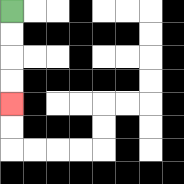{'start': '[0, 0]', 'end': '[0, 4]', 'path_directions': 'D,D,D,D', 'path_coordinates': '[[0, 0], [0, 1], [0, 2], [0, 3], [0, 4]]'}